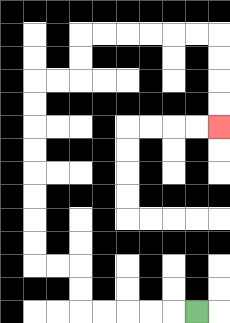{'start': '[8, 13]', 'end': '[9, 5]', 'path_directions': 'L,L,L,L,L,U,U,L,L,U,U,U,U,U,U,U,U,R,R,U,U,R,R,R,R,R,R,D,D,D,D', 'path_coordinates': '[[8, 13], [7, 13], [6, 13], [5, 13], [4, 13], [3, 13], [3, 12], [3, 11], [2, 11], [1, 11], [1, 10], [1, 9], [1, 8], [1, 7], [1, 6], [1, 5], [1, 4], [1, 3], [2, 3], [3, 3], [3, 2], [3, 1], [4, 1], [5, 1], [6, 1], [7, 1], [8, 1], [9, 1], [9, 2], [9, 3], [9, 4], [9, 5]]'}